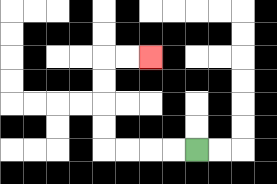{'start': '[8, 6]', 'end': '[6, 2]', 'path_directions': 'L,L,L,L,U,U,U,U,R,R', 'path_coordinates': '[[8, 6], [7, 6], [6, 6], [5, 6], [4, 6], [4, 5], [4, 4], [4, 3], [4, 2], [5, 2], [6, 2]]'}